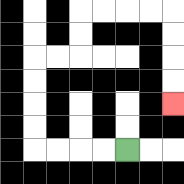{'start': '[5, 6]', 'end': '[7, 4]', 'path_directions': 'L,L,L,L,U,U,U,U,R,R,U,U,R,R,R,R,D,D,D,D', 'path_coordinates': '[[5, 6], [4, 6], [3, 6], [2, 6], [1, 6], [1, 5], [1, 4], [1, 3], [1, 2], [2, 2], [3, 2], [3, 1], [3, 0], [4, 0], [5, 0], [6, 0], [7, 0], [7, 1], [7, 2], [7, 3], [7, 4]]'}